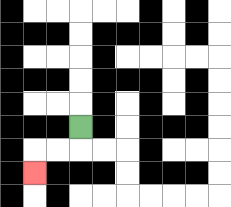{'start': '[3, 5]', 'end': '[1, 7]', 'path_directions': 'D,L,L,D', 'path_coordinates': '[[3, 5], [3, 6], [2, 6], [1, 6], [1, 7]]'}